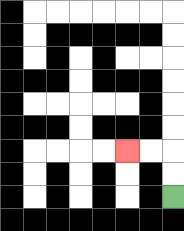{'start': '[7, 8]', 'end': '[5, 6]', 'path_directions': 'U,U,L,L', 'path_coordinates': '[[7, 8], [7, 7], [7, 6], [6, 6], [5, 6]]'}